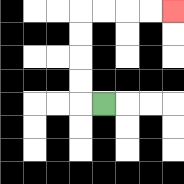{'start': '[4, 4]', 'end': '[7, 0]', 'path_directions': 'L,U,U,U,U,R,R,R,R', 'path_coordinates': '[[4, 4], [3, 4], [3, 3], [3, 2], [3, 1], [3, 0], [4, 0], [5, 0], [6, 0], [7, 0]]'}